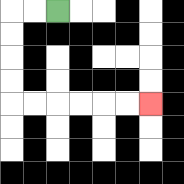{'start': '[2, 0]', 'end': '[6, 4]', 'path_directions': 'L,L,D,D,D,D,R,R,R,R,R,R', 'path_coordinates': '[[2, 0], [1, 0], [0, 0], [0, 1], [0, 2], [0, 3], [0, 4], [1, 4], [2, 4], [3, 4], [4, 4], [5, 4], [6, 4]]'}